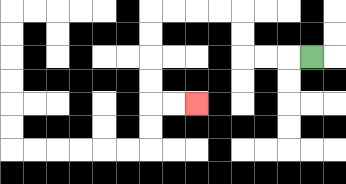{'start': '[13, 2]', 'end': '[8, 4]', 'path_directions': 'L,L,L,U,U,L,L,L,L,D,D,D,D,R,R', 'path_coordinates': '[[13, 2], [12, 2], [11, 2], [10, 2], [10, 1], [10, 0], [9, 0], [8, 0], [7, 0], [6, 0], [6, 1], [6, 2], [6, 3], [6, 4], [7, 4], [8, 4]]'}